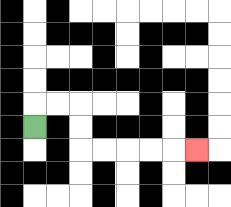{'start': '[1, 5]', 'end': '[8, 6]', 'path_directions': 'U,R,R,D,D,R,R,R,R,R', 'path_coordinates': '[[1, 5], [1, 4], [2, 4], [3, 4], [3, 5], [3, 6], [4, 6], [5, 6], [6, 6], [7, 6], [8, 6]]'}